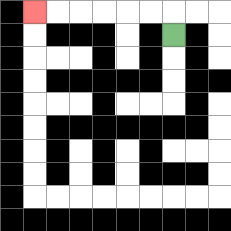{'start': '[7, 1]', 'end': '[1, 0]', 'path_directions': 'U,L,L,L,L,L,L', 'path_coordinates': '[[7, 1], [7, 0], [6, 0], [5, 0], [4, 0], [3, 0], [2, 0], [1, 0]]'}